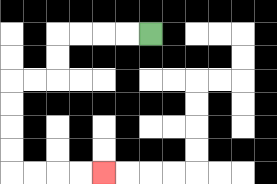{'start': '[6, 1]', 'end': '[4, 7]', 'path_directions': 'L,L,L,L,D,D,L,L,D,D,D,D,R,R,R,R', 'path_coordinates': '[[6, 1], [5, 1], [4, 1], [3, 1], [2, 1], [2, 2], [2, 3], [1, 3], [0, 3], [0, 4], [0, 5], [0, 6], [0, 7], [1, 7], [2, 7], [3, 7], [4, 7]]'}